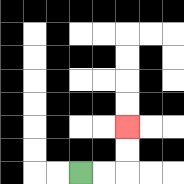{'start': '[3, 7]', 'end': '[5, 5]', 'path_directions': 'R,R,U,U', 'path_coordinates': '[[3, 7], [4, 7], [5, 7], [5, 6], [5, 5]]'}